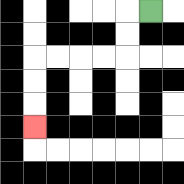{'start': '[6, 0]', 'end': '[1, 5]', 'path_directions': 'L,D,D,L,L,L,L,D,D,D', 'path_coordinates': '[[6, 0], [5, 0], [5, 1], [5, 2], [4, 2], [3, 2], [2, 2], [1, 2], [1, 3], [1, 4], [1, 5]]'}